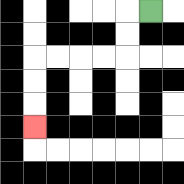{'start': '[6, 0]', 'end': '[1, 5]', 'path_directions': 'L,D,D,L,L,L,L,D,D,D', 'path_coordinates': '[[6, 0], [5, 0], [5, 1], [5, 2], [4, 2], [3, 2], [2, 2], [1, 2], [1, 3], [1, 4], [1, 5]]'}